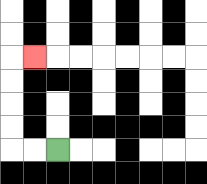{'start': '[2, 6]', 'end': '[1, 2]', 'path_directions': 'L,L,U,U,U,U,R', 'path_coordinates': '[[2, 6], [1, 6], [0, 6], [0, 5], [0, 4], [0, 3], [0, 2], [1, 2]]'}